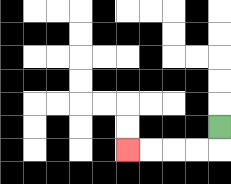{'start': '[9, 5]', 'end': '[5, 6]', 'path_directions': 'D,L,L,L,L', 'path_coordinates': '[[9, 5], [9, 6], [8, 6], [7, 6], [6, 6], [5, 6]]'}